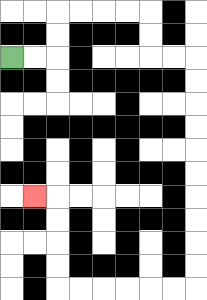{'start': '[0, 2]', 'end': '[1, 8]', 'path_directions': 'R,R,U,U,R,R,R,R,D,D,R,R,D,D,D,D,D,D,D,D,D,D,L,L,L,L,L,L,U,U,U,U,L', 'path_coordinates': '[[0, 2], [1, 2], [2, 2], [2, 1], [2, 0], [3, 0], [4, 0], [5, 0], [6, 0], [6, 1], [6, 2], [7, 2], [8, 2], [8, 3], [8, 4], [8, 5], [8, 6], [8, 7], [8, 8], [8, 9], [8, 10], [8, 11], [8, 12], [7, 12], [6, 12], [5, 12], [4, 12], [3, 12], [2, 12], [2, 11], [2, 10], [2, 9], [2, 8], [1, 8]]'}